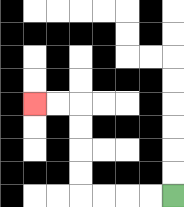{'start': '[7, 8]', 'end': '[1, 4]', 'path_directions': 'L,L,L,L,U,U,U,U,L,L', 'path_coordinates': '[[7, 8], [6, 8], [5, 8], [4, 8], [3, 8], [3, 7], [3, 6], [3, 5], [3, 4], [2, 4], [1, 4]]'}